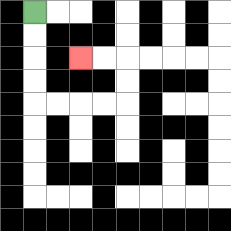{'start': '[1, 0]', 'end': '[3, 2]', 'path_directions': 'D,D,D,D,R,R,R,R,U,U,L,L', 'path_coordinates': '[[1, 0], [1, 1], [1, 2], [1, 3], [1, 4], [2, 4], [3, 4], [4, 4], [5, 4], [5, 3], [5, 2], [4, 2], [3, 2]]'}